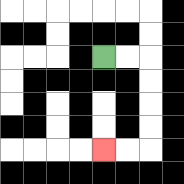{'start': '[4, 2]', 'end': '[4, 6]', 'path_directions': 'R,R,D,D,D,D,L,L', 'path_coordinates': '[[4, 2], [5, 2], [6, 2], [6, 3], [6, 4], [6, 5], [6, 6], [5, 6], [4, 6]]'}